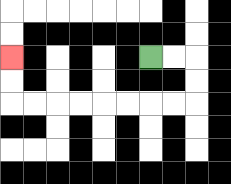{'start': '[6, 2]', 'end': '[0, 2]', 'path_directions': 'R,R,D,D,L,L,L,L,L,L,L,L,U,U', 'path_coordinates': '[[6, 2], [7, 2], [8, 2], [8, 3], [8, 4], [7, 4], [6, 4], [5, 4], [4, 4], [3, 4], [2, 4], [1, 4], [0, 4], [0, 3], [0, 2]]'}